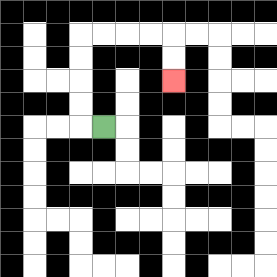{'start': '[4, 5]', 'end': '[7, 3]', 'path_directions': 'L,U,U,U,U,R,R,R,R,D,D', 'path_coordinates': '[[4, 5], [3, 5], [3, 4], [3, 3], [3, 2], [3, 1], [4, 1], [5, 1], [6, 1], [7, 1], [7, 2], [7, 3]]'}